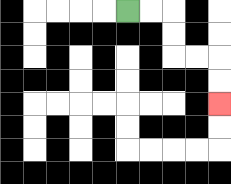{'start': '[5, 0]', 'end': '[9, 4]', 'path_directions': 'R,R,D,D,R,R,D,D', 'path_coordinates': '[[5, 0], [6, 0], [7, 0], [7, 1], [7, 2], [8, 2], [9, 2], [9, 3], [9, 4]]'}